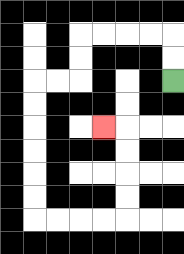{'start': '[7, 3]', 'end': '[4, 5]', 'path_directions': 'U,U,L,L,L,L,D,D,L,L,D,D,D,D,D,D,R,R,R,R,U,U,U,U,L', 'path_coordinates': '[[7, 3], [7, 2], [7, 1], [6, 1], [5, 1], [4, 1], [3, 1], [3, 2], [3, 3], [2, 3], [1, 3], [1, 4], [1, 5], [1, 6], [1, 7], [1, 8], [1, 9], [2, 9], [3, 9], [4, 9], [5, 9], [5, 8], [5, 7], [5, 6], [5, 5], [4, 5]]'}